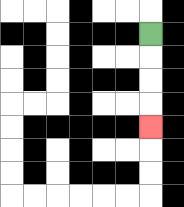{'start': '[6, 1]', 'end': '[6, 5]', 'path_directions': 'D,D,D,D', 'path_coordinates': '[[6, 1], [6, 2], [6, 3], [6, 4], [6, 5]]'}